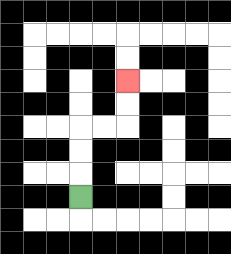{'start': '[3, 8]', 'end': '[5, 3]', 'path_directions': 'U,U,U,R,R,U,U', 'path_coordinates': '[[3, 8], [3, 7], [3, 6], [3, 5], [4, 5], [5, 5], [5, 4], [5, 3]]'}